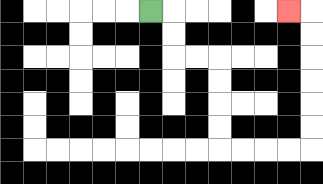{'start': '[6, 0]', 'end': '[12, 0]', 'path_directions': 'R,D,D,R,R,D,D,D,D,R,R,R,R,U,U,U,U,U,U,L', 'path_coordinates': '[[6, 0], [7, 0], [7, 1], [7, 2], [8, 2], [9, 2], [9, 3], [9, 4], [9, 5], [9, 6], [10, 6], [11, 6], [12, 6], [13, 6], [13, 5], [13, 4], [13, 3], [13, 2], [13, 1], [13, 0], [12, 0]]'}